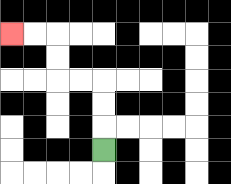{'start': '[4, 6]', 'end': '[0, 1]', 'path_directions': 'U,U,U,L,L,U,U,L,L', 'path_coordinates': '[[4, 6], [4, 5], [4, 4], [4, 3], [3, 3], [2, 3], [2, 2], [2, 1], [1, 1], [0, 1]]'}